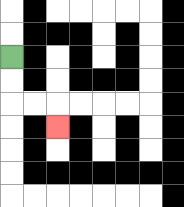{'start': '[0, 2]', 'end': '[2, 5]', 'path_directions': 'D,D,R,R,D', 'path_coordinates': '[[0, 2], [0, 3], [0, 4], [1, 4], [2, 4], [2, 5]]'}